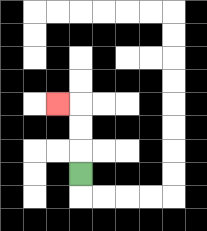{'start': '[3, 7]', 'end': '[2, 4]', 'path_directions': 'U,U,U,L', 'path_coordinates': '[[3, 7], [3, 6], [3, 5], [3, 4], [2, 4]]'}